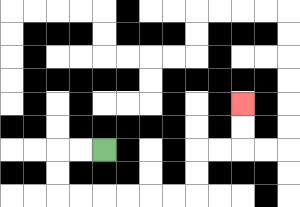{'start': '[4, 6]', 'end': '[10, 4]', 'path_directions': 'L,L,D,D,R,R,R,R,R,R,U,U,R,R,U,U', 'path_coordinates': '[[4, 6], [3, 6], [2, 6], [2, 7], [2, 8], [3, 8], [4, 8], [5, 8], [6, 8], [7, 8], [8, 8], [8, 7], [8, 6], [9, 6], [10, 6], [10, 5], [10, 4]]'}